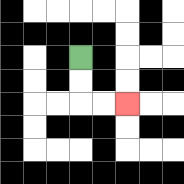{'start': '[3, 2]', 'end': '[5, 4]', 'path_directions': 'D,D,R,R', 'path_coordinates': '[[3, 2], [3, 3], [3, 4], [4, 4], [5, 4]]'}